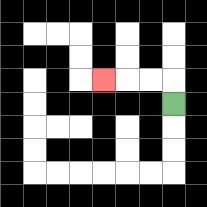{'start': '[7, 4]', 'end': '[4, 3]', 'path_directions': 'U,L,L,L', 'path_coordinates': '[[7, 4], [7, 3], [6, 3], [5, 3], [4, 3]]'}